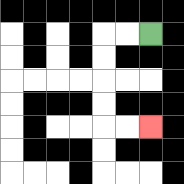{'start': '[6, 1]', 'end': '[6, 5]', 'path_directions': 'L,L,D,D,D,D,R,R', 'path_coordinates': '[[6, 1], [5, 1], [4, 1], [4, 2], [4, 3], [4, 4], [4, 5], [5, 5], [6, 5]]'}